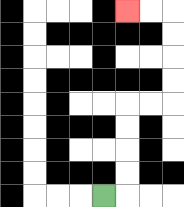{'start': '[4, 8]', 'end': '[5, 0]', 'path_directions': 'R,U,U,U,U,R,R,U,U,U,U,L,L', 'path_coordinates': '[[4, 8], [5, 8], [5, 7], [5, 6], [5, 5], [5, 4], [6, 4], [7, 4], [7, 3], [7, 2], [7, 1], [7, 0], [6, 0], [5, 0]]'}